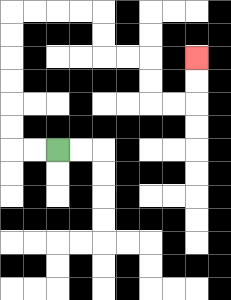{'start': '[2, 6]', 'end': '[8, 2]', 'path_directions': 'L,L,U,U,U,U,U,U,R,R,R,R,D,D,R,R,D,D,R,R,U,U', 'path_coordinates': '[[2, 6], [1, 6], [0, 6], [0, 5], [0, 4], [0, 3], [0, 2], [0, 1], [0, 0], [1, 0], [2, 0], [3, 0], [4, 0], [4, 1], [4, 2], [5, 2], [6, 2], [6, 3], [6, 4], [7, 4], [8, 4], [8, 3], [8, 2]]'}